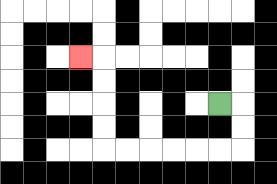{'start': '[9, 4]', 'end': '[3, 2]', 'path_directions': 'R,D,D,L,L,L,L,L,L,U,U,U,U,L', 'path_coordinates': '[[9, 4], [10, 4], [10, 5], [10, 6], [9, 6], [8, 6], [7, 6], [6, 6], [5, 6], [4, 6], [4, 5], [4, 4], [4, 3], [4, 2], [3, 2]]'}